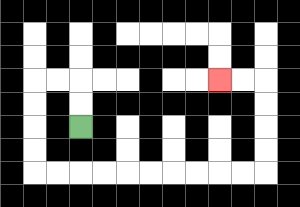{'start': '[3, 5]', 'end': '[9, 3]', 'path_directions': 'U,U,L,L,D,D,D,D,R,R,R,R,R,R,R,R,R,R,U,U,U,U,L,L', 'path_coordinates': '[[3, 5], [3, 4], [3, 3], [2, 3], [1, 3], [1, 4], [1, 5], [1, 6], [1, 7], [2, 7], [3, 7], [4, 7], [5, 7], [6, 7], [7, 7], [8, 7], [9, 7], [10, 7], [11, 7], [11, 6], [11, 5], [11, 4], [11, 3], [10, 3], [9, 3]]'}